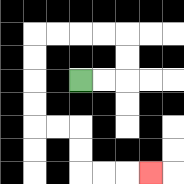{'start': '[3, 3]', 'end': '[6, 7]', 'path_directions': 'R,R,U,U,L,L,L,L,D,D,D,D,R,R,D,D,R,R,R', 'path_coordinates': '[[3, 3], [4, 3], [5, 3], [5, 2], [5, 1], [4, 1], [3, 1], [2, 1], [1, 1], [1, 2], [1, 3], [1, 4], [1, 5], [2, 5], [3, 5], [3, 6], [3, 7], [4, 7], [5, 7], [6, 7]]'}